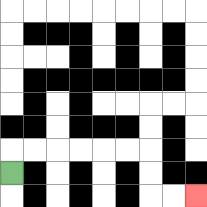{'start': '[0, 7]', 'end': '[8, 8]', 'path_directions': 'U,R,R,R,R,R,R,D,D,R,R', 'path_coordinates': '[[0, 7], [0, 6], [1, 6], [2, 6], [3, 6], [4, 6], [5, 6], [6, 6], [6, 7], [6, 8], [7, 8], [8, 8]]'}